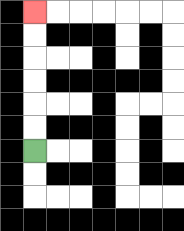{'start': '[1, 6]', 'end': '[1, 0]', 'path_directions': 'U,U,U,U,U,U', 'path_coordinates': '[[1, 6], [1, 5], [1, 4], [1, 3], [1, 2], [1, 1], [1, 0]]'}